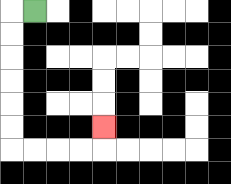{'start': '[1, 0]', 'end': '[4, 5]', 'path_directions': 'L,D,D,D,D,D,D,R,R,R,R,U', 'path_coordinates': '[[1, 0], [0, 0], [0, 1], [0, 2], [0, 3], [0, 4], [0, 5], [0, 6], [1, 6], [2, 6], [3, 6], [4, 6], [4, 5]]'}